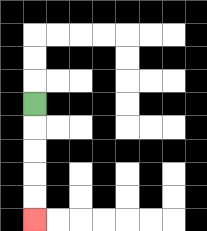{'start': '[1, 4]', 'end': '[1, 9]', 'path_directions': 'D,D,D,D,D', 'path_coordinates': '[[1, 4], [1, 5], [1, 6], [1, 7], [1, 8], [1, 9]]'}